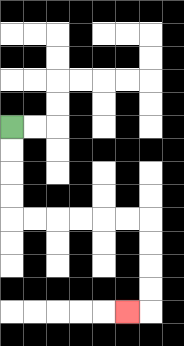{'start': '[0, 5]', 'end': '[5, 13]', 'path_directions': 'D,D,D,D,R,R,R,R,R,R,D,D,D,D,L', 'path_coordinates': '[[0, 5], [0, 6], [0, 7], [0, 8], [0, 9], [1, 9], [2, 9], [3, 9], [4, 9], [5, 9], [6, 9], [6, 10], [6, 11], [6, 12], [6, 13], [5, 13]]'}